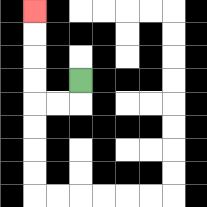{'start': '[3, 3]', 'end': '[1, 0]', 'path_directions': 'D,L,L,U,U,U,U', 'path_coordinates': '[[3, 3], [3, 4], [2, 4], [1, 4], [1, 3], [1, 2], [1, 1], [1, 0]]'}